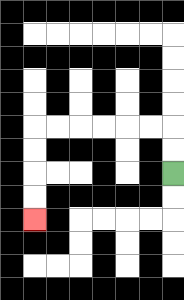{'start': '[7, 7]', 'end': '[1, 9]', 'path_directions': 'U,U,L,L,L,L,L,L,D,D,D,D', 'path_coordinates': '[[7, 7], [7, 6], [7, 5], [6, 5], [5, 5], [4, 5], [3, 5], [2, 5], [1, 5], [1, 6], [1, 7], [1, 8], [1, 9]]'}